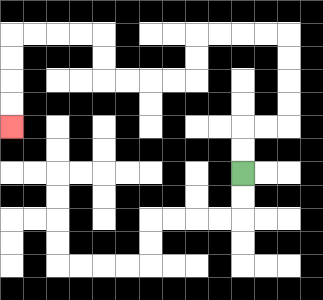{'start': '[10, 7]', 'end': '[0, 5]', 'path_directions': 'U,U,R,R,U,U,U,U,L,L,L,L,D,D,L,L,L,L,U,U,L,L,L,L,D,D,D,D', 'path_coordinates': '[[10, 7], [10, 6], [10, 5], [11, 5], [12, 5], [12, 4], [12, 3], [12, 2], [12, 1], [11, 1], [10, 1], [9, 1], [8, 1], [8, 2], [8, 3], [7, 3], [6, 3], [5, 3], [4, 3], [4, 2], [4, 1], [3, 1], [2, 1], [1, 1], [0, 1], [0, 2], [0, 3], [0, 4], [0, 5]]'}